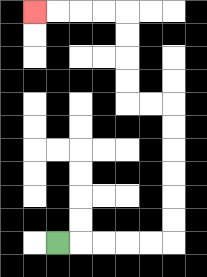{'start': '[2, 10]', 'end': '[1, 0]', 'path_directions': 'R,R,R,R,R,U,U,U,U,U,U,L,L,U,U,U,U,L,L,L,L', 'path_coordinates': '[[2, 10], [3, 10], [4, 10], [5, 10], [6, 10], [7, 10], [7, 9], [7, 8], [7, 7], [7, 6], [7, 5], [7, 4], [6, 4], [5, 4], [5, 3], [5, 2], [5, 1], [5, 0], [4, 0], [3, 0], [2, 0], [1, 0]]'}